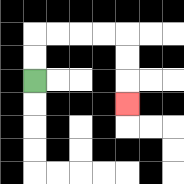{'start': '[1, 3]', 'end': '[5, 4]', 'path_directions': 'U,U,R,R,R,R,D,D,D', 'path_coordinates': '[[1, 3], [1, 2], [1, 1], [2, 1], [3, 1], [4, 1], [5, 1], [5, 2], [5, 3], [5, 4]]'}